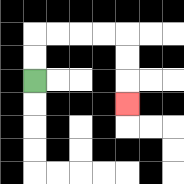{'start': '[1, 3]', 'end': '[5, 4]', 'path_directions': 'U,U,R,R,R,R,D,D,D', 'path_coordinates': '[[1, 3], [1, 2], [1, 1], [2, 1], [3, 1], [4, 1], [5, 1], [5, 2], [5, 3], [5, 4]]'}